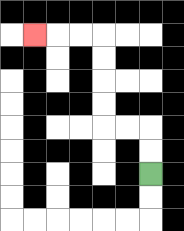{'start': '[6, 7]', 'end': '[1, 1]', 'path_directions': 'U,U,L,L,U,U,U,U,L,L,L', 'path_coordinates': '[[6, 7], [6, 6], [6, 5], [5, 5], [4, 5], [4, 4], [4, 3], [4, 2], [4, 1], [3, 1], [2, 1], [1, 1]]'}